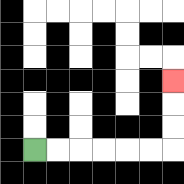{'start': '[1, 6]', 'end': '[7, 3]', 'path_directions': 'R,R,R,R,R,R,U,U,U', 'path_coordinates': '[[1, 6], [2, 6], [3, 6], [4, 6], [5, 6], [6, 6], [7, 6], [7, 5], [7, 4], [7, 3]]'}